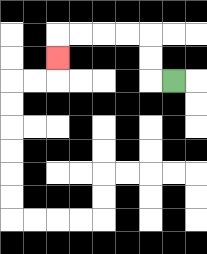{'start': '[7, 3]', 'end': '[2, 2]', 'path_directions': 'L,U,U,L,L,L,L,D', 'path_coordinates': '[[7, 3], [6, 3], [6, 2], [6, 1], [5, 1], [4, 1], [3, 1], [2, 1], [2, 2]]'}